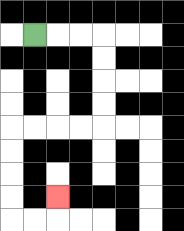{'start': '[1, 1]', 'end': '[2, 8]', 'path_directions': 'R,R,R,D,D,D,D,L,L,L,L,D,D,D,D,R,R,U', 'path_coordinates': '[[1, 1], [2, 1], [3, 1], [4, 1], [4, 2], [4, 3], [4, 4], [4, 5], [3, 5], [2, 5], [1, 5], [0, 5], [0, 6], [0, 7], [0, 8], [0, 9], [1, 9], [2, 9], [2, 8]]'}